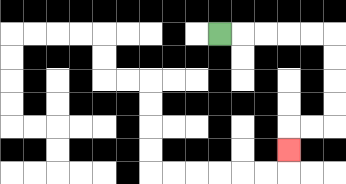{'start': '[9, 1]', 'end': '[12, 6]', 'path_directions': 'R,R,R,R,R,D,D,D,D,L,L,D', 'path_coordinates': '[[9, 1], [10, 1], [11, 1], [12, 1], [13, 1], [14, 1], [14, 2], [14, 3], [14, 4], [14, 5], [13, 5], [12, 5], [12, 6]]'}